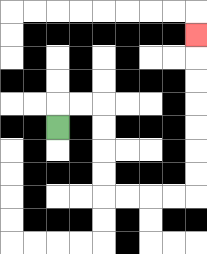{'start': '[2, 5]', 'end': '[8, 1]', 'path_directions': 'U,R,R,D,D,D,D,R,R,R,R,U,U,U,U,U,U,U', 'path_coordinates': '[[2, 5], [2, 4], [3, 4], [4, 4], [4, 5], [4, 6], [4, 7], [4, 8], [5, 8], [6, 8], [7, 8], [8, 8], [8, 7], [8, 6], [8, 5], [8, 4], [8, 3], [8, 2], [8, 1]]'}